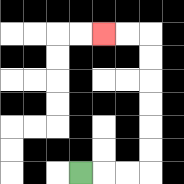{'start': '[3, 7]', 'end': '[4, 1]', 'path_directions': 'R,R,R,U,U,U,U,U,U,L,L', 'path_coordinates': '[[3, 7], [4, 7], [5, 7], [6, 7], [6, 6], [6, 5], [6, 4], [6, 3], [6, 2], [6, 1], [5, 1], [4, 1]]'}